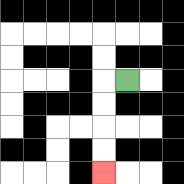{'start': '[5, 3]', 'end': '[4, 7]', 'path_directions': 'L,D,D,D,D', 'path_coordinates': '[[5, 3], [4, 3], [4, 4], [4, 5], [4, 6], [4, 7]]'}